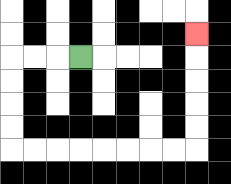{'start': '[3, 2]', 'end': '[8, 1]', 'path_directions': 'L,L,L,D,D,D,D,R,R,R,R,R,R,R,R,U,U,U,U,U', 'path_coordinates': '[[3, 2], [2, 2], [1, 2], [0, 2], [0, 3], [0, 4], [0, 5], [0, 6], [1, 6], [2, 6], [3, 6], [4, 6], [5, 6], [6, 6], [7, 6], [8, 6], [8, 5], [8, 4], [8, 3], [8, 2], [8, 1]]'}